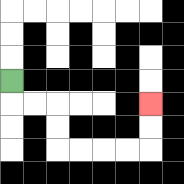{'start': '[0, 3]', 'end': '[6, 4]', 'path_directions': 'D,R,R,D,D,R,R,R,R,U,U', 'path_coordinates': '[[0, 3], [0, 4], [1, 4], [2, 4], [2, 5], [2, 6], [3, 6], [4, 6], [5, 6], [6, 6], [6, 5], [6, 4]]'}